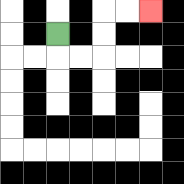{'start': '[2, 1]', 'end': '[6, 0]', 'path_directions': 'D,R,R,U,U,R,R', 'path_coordinates': '[[2, 1], [2, 2], [3, 2], [4, 2], [4, 1], [4, 0], [5, 0], [6, 0]]'}